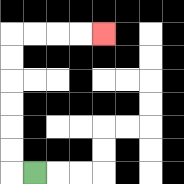{'start': '[1, 7]', 'end': '[4, 1]', 'path_directions': 'L,U,U,U,U,U,U,R,R,R,R', 'path_coordinates': '[[1, 7], [0, 7], [0, 6], [0, 5], [0, 4], [0, 3], [0, 2], [0, 1], [1, 1], [2, 1], [3, 1], [4, 1]]'}